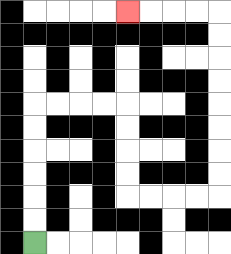{'start': '[1, 10]', 'end': '[5, 0]', 'path_directions': 'U,U,U,U,U,U,R,R,R,R,D,D,D,D,R,R,R,R,U,U,U,U,U,U,U,U,L,L,L,L', 'path_coordinates': '[[1, 10], [1, 9], [1, 8], [1, 7], [1, 6], [1, 5], [1, 4], [2, 4], [3, 4], [4, 4], [5, 4], [5, 5], [5, 6], [5, 7], [5, 8], [6, 8], [7, 8], [8, 8], [9, 8], [9, 7], [9, 6], [9, 5], [9, 4], [9, 3], [9, 2], [9, 1], [9, 0], [8, 0], [7, 0], [6, 0], [5, 0]]'}